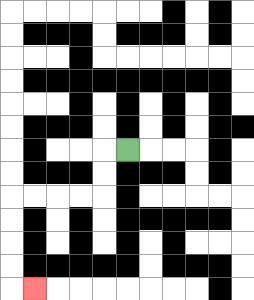{'start': '[5, 6]', 'end': '[1, 12]', 'path_directions': 'L,D,D,L,L,L,L,D,D,D,D,R', 'path_coordinates': '[[5, 6], [4, 6], [4, 7], [4, 8], [3, 8], [2, 8], [1, 8], [0, 8], [0, 9], [0, 10], [0, 11], [0, 12], [1, 12]]'}